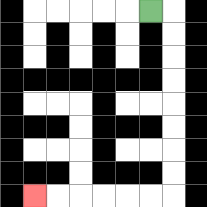{'start': '[6, 0]', 'end': '[1, 8]', 'path_directions': 'R,D,D,D,D,D,D,D,D,L,L,L,L,L,L', 'path_coordinates': '[[6, 0], [7, 0], [7, 1], [7, 2], [7, 3], [7, 4], [7, 5], [7, 6], [7, 7], [7, 8], [6, 8], [5, 8], [4, 8], [3, 8], [2, 8], [1, 8]]'}